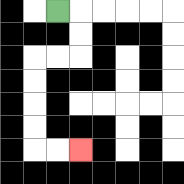{'start': '[2, 0]', 'end': '[3, 6]', 'path_directions': 'R,D,D,L,L,D,D,D,D,R,R', 'path_coordinates': '[[2, 0], [3, 0], [3, 1], [3, 2], [2, 2], [1, 2], [1, 3], [1, 4], [1, 5], [1, 6], [2, 6], [3, 6]]'}